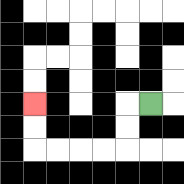{'start': '[6, 4]', 'end': '[1, 4]', 'path_directions': 'L,D,D,L,L,L,L,U,U', 'path_coordinates': '[[6, 4], [5, 4], [5, 5], [5, 6], [4, 6], [3, 6], [2, 6], [1, 6], [1, 5], [1, 4]]'}